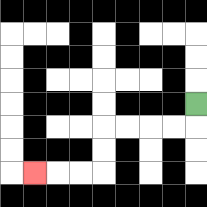{'start': '[8, 4]', 'end': '[1, 7]', 'path_directions': 'D,L,L,L,L,D,D,L,L,L', 'path_coordinates': '[[8, 4], [8, 5], [7, 5], [6, 5], [5, 5], [4, 5], [4, 6], [4, 7], [3, 7], [2, 7], [1, 7]]'}